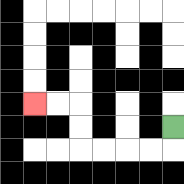{'start': '[7, 5]', 'end': '[1, 4]', 'path_directions': 'D,L,L,L,L,U,U,L,L', 'path_coordinates': '[[7, 5], [7, 6], [6, 6], [5, 6], [4, 6], [3, 6], [3, 5], [3, 4], [2, 4], [1, 4]]'}